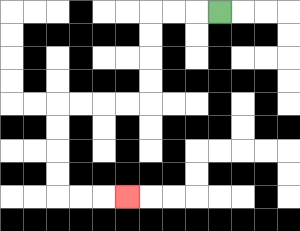{'start': '[9, 0]', 'end': '[5, 8]', 'path_directions': 'L,L,L,D,D,D,D,L,L,L,L,D,D,D,D,R,R,R', 'path_coordinates': '[[9, 0], [8, 0], [7, 0], [6, 0], [6, 1], [6, 2], [6, 3], [6, 4], [5, 4], [4, 4], [3, 4], [2, 4], [2, 5], [2, 6], [2, 7], [2, 8], [3, 8], [4, 8], [5, 8]]'}